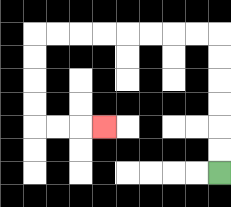{'start': '[9, 7]', 'end': '[4, 5]', 'path_directions': 'U,U,U,U,U,U,L,L,L,L,L,L,L,L,D,D,D,D,R,R,R', 'path_coordinates': '[[9, 7], [9, 6], [9, 5], [9, 4], [9, 3], [9, 2], [9, 1], [8, 1], [7, 1], [6, 1], [5, 1], [4, 1], [3, 1], [2, 1], [1, 1], [1, 2], [1, 3], [1, 4], [1, 5], [2, 5], [3, 5], [4, 5]]'}